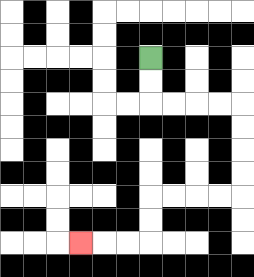{'start': '[6, 2]', 'end': '[3, 10]', 'path_directions': 'D,D,R,R,R,R,D,D,D,D,L,L,L,L,D,D,L,L,L', 'path_coordinates': '[[6, 2], [6, 3], [6, 4], [7, 4], [8, 4], [9, 4], [10, 4], [10, 5], [10, 6], [10, 7], [10, 8], [9, 8], [8, 8], [7, 8], [6, 8], [6, 9], [6, 10], [5, 10], [4, 10], [3, 10]]'}